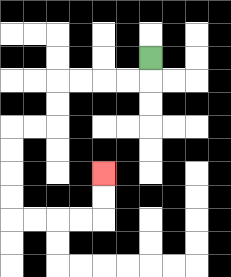{'start': '[6, 2]', 'end': '[4, 7]', 'path_directions': 'D,L,L,L,L,D,D,L,L,D,D,D,D,R,R,R,R,U,U', 'path_coordinates': '[[6, 2], [6, 3], [5, 3], [4, 3], [3, 3], [2, 3], [2, 4], [2, 5], [1, 5], [0, 5], [0, 6], [0, 7], [0, 8], [0, 9], [1, 9], [2, 9], [3, 9], [4, 9], [4, 8], [4, 7]]'}